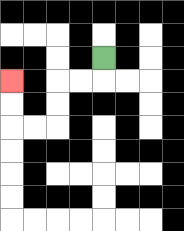{'start': '[4, 2]', 'end': '[0, 3]', 'path_directions': 'D,L,L,D,D,L,L,U,U', 'path_coordinates': '[[4, 2], [4, 3], [3, 3], [2, 3], [2, 4], [2, 5], [1, 5], [0, 5], [0, 4], [0, 3]]'}